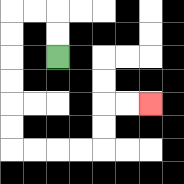{'start': '[2, 2]', 'end': '[6, 4]', 'path_directions': 'U,U,L,L,D,D,D,D,D,D,R,R,R,R,U,U,R,R', 'path_coordinates': '[[2, 2], [2, 1], [2, 0], [1, 0], [0, 0], [0, 1], [0, 2], [0, 3], [0, 4], [0, 5], [0, 6], [1, 6], [2, 6], [3, 6], [4, 6], [4, 5], [4, 4], [5, 4], [6, 4]]'}